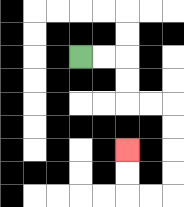{'start': '[3, 2]', 'end': '[5, 6]', 'path_directions': 'R,R,D,D,R,R,D,D,D,D,L,L,U,U', 'path_coordinates': '[[3, 2], [4, 2], [5, 2], [5, 3], [5, 4], [6, 4], [7, 4], [7, 5], [7, 6], [7, 7], [7, 8], [6, 8], [5, 8], [5, 7], [5, 6]]'}